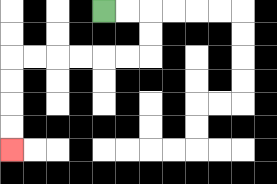{'start': '[4, 0]', 'end': '[0, 6]', 'path_directions': 'R,R,D,D,L,L,L,L,L,L,D,D,D,D', 'path_coordinates': '[[4, 0], [5, 0], [6, 0], [6, 1], [6, 2], [5, 2], [4, 2], [3, 2], [2, 2], [1, 2], [0, 2], [0, 3], [0, 4], [0, 5], [0, 6]]'}